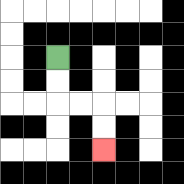{'start': '[2, 2]', 'end': '[4, 6]', 'path_directions': 'D,D,R,R,D,D', 'path_coordinates': '[[2, 2], [2, 3], [2, 4], [3, 4], [4, 4], [4, 5], [4, 6]]'}